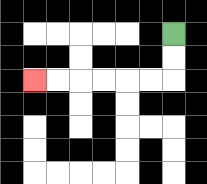{'start': '[7, 1]', 'end': '[1, 3]', 'path_directions': 'D,D,L,L,L,L,L,L', 'path_coordinates': '[[7, 1], [7, 2], [7, 3], [6, 3], [5, 3], [4, 3], [3, 3], [2, 3], [1, 3]]'}